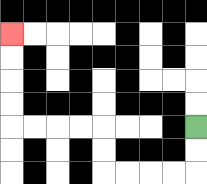{'start': '[8, 5]', 'end': '[0, 1]', 'path_directions': 'D,D,L,L,L,L,U,U,L,L,L,L,U,U,U,U', 'path_coordinates': '[[8, 5], [8, 6], [8, 7], [7, 7], [6, 7], [5, 7], [4, 7], [4, 6], [4, 5], [3, 5], [2, 5], [1, 5], [0, 5], [0, 4], [0, 3], [0, 2], [0, 1]]'}